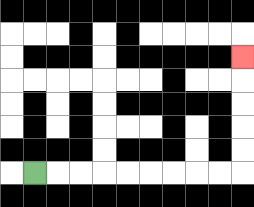{'start': '[1, 7]', 'end': '[10, 2]', 'path_directions': 'R,R,R,R,R,R,R,R,R,U,U,U,U,U', 'path_coordinates': '[[1, 7], [2, 7], [3, 7], [4, 7], [5, 7], [6, 7], [7, 7], [8, 7], [9, 7], [10, 7], [10, 6], [10, 5], [10, 4], [10, 3], [10, 2]]'}